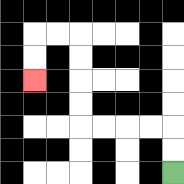{'start': '[7, 7]', 'end': '[1, 3]', 'path_directions': 'U,U,L,L,L,L,U,U,U,U,L,L,D,D', 'path_coordinates': '[[7, 7], [7, 6], [7, 5], [6, 5], [5, 5], [4, 5], [3, 5], [3, 4], [3, 3], [3, 2], [3, 1], [2, 1], [1, 1], [1, 2], [1, 3]]'}